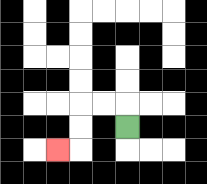{'start': '[5, 5]', 'end': '[2, 6]', 'path_directions': 'U,L,L,D,D,L', 'path_coordinates': '[[5, 5], [5, 4], [4, 4], [3, 4], [3, 5], [3, 6], [2, 6]]'}